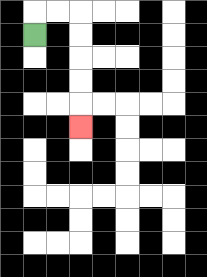{'start': '[1, 1]', 'end': '[3, 5]', 'path_directions': 'U,R,R,D,D,D,D,D', 'path_coordinates': '[[1, 1], [1, 0], [2, 0], [3, 0], [3, 1], [3, 2], [3, 3], [3, 4], [3, 5]]'}